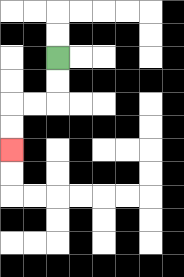{'start': '[2, 2]', 'end': '[0, 6]', 'path_directions': 'D,D,L,L,D,D', 'path_coordinates': '[[2, 2], [2, 3], [2, 4], [1, 4], [0, 4], [0, 5], [0, 6]]'}